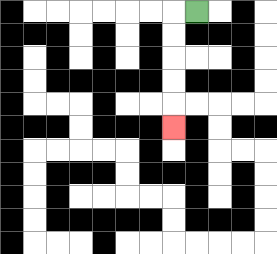{'start': '[8, 0]', 'end': '[7, 5]', 'path_directions': 'L,D,D,D,D,D', 'path_coordinates': '[[8, 0], [7, 0], [7, 1], [7, 2], [7, 3], [7, 4], [7, 5]]'}